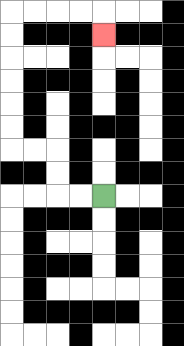{'start': '[4, 8]', 'end': '[4, 1]', 'path_directions': 'L,L,U,U,L,L,U,U,U,U,U,U,R,R,R,R,D', 'path_coordinates': '[[4, 8], [3, 8], [2, 8], [2, 7], [2, 6], [1, 6], [0, 6], [0, 5], [0, 4], [0, 3], [0, 2], [0, 1], [0, 0], [1, 0], [2, 0], [3, 0], [4, 0], [4, 1]]'}